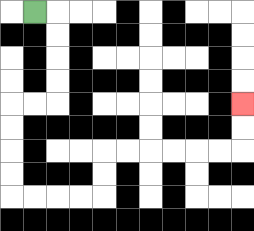{'start': '[1, 0]', 'end': '[10, 4]', 'path_directions': 'R,D,D,D,D,L,L,D,D,D,D,R,R,R,R,U,U,R,R,R,R,R,R,U,U', 'path_coordinates': '[[1, 0], [2, 0], [2, 1], [2, 2], [2, 3], [2, 4], [1, 4], [0, 4], [0, 5], [0, 6], [0, 7], [0, 8], [1, 8], [2, 8], [3, 8], [4, 8], [4, 7], [4, 6], [5, 6], [6, 6], [7, 6], [8, 6], [9, 6], [10, 6], [10, 5], [10, 4]]'}